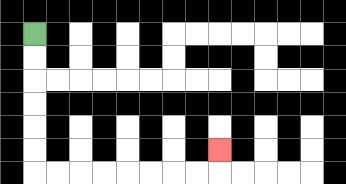{'start': '[1, 1]', 'end': '[9, 6]', 'path_directions': 'D,D,D,D,D,D,R,R,R,R,R,R,R,R,U', 'path_coordinates': '[[1, 1], [1, 2], [1, 3], [1, 4], [1, 5], [1, 6], [1, 7], [2, 7], [3, 7], [4, 7], [5, 7], [6, 7], [7, 7], [8, 7], [9, 7], [9, 6]]'}